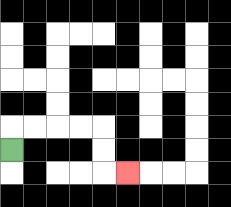{'start': '[0, 6]', 'end': '[5, 7]', 'path_directions': 'U,R,R,R,R,D,D,R', 'path_coordinates': '[[0, 6], [0, 5], [1, 5], [2, 5], [3, 5], [4, 5], [4, 6], [4, 7], [5, 7]]'}